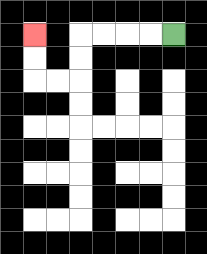{'start': '[7, 1]', 'end': '[1, 1]', 'path_directions': 'L,L,L,L,D,D,L,L,U,U', 'path_coordinates': '[[7, 1], [6, 1], [5, 1], [4, 1], [3, 1], [3, 2], [3, 3], [2, 3], [1, 3], [1, 2], [1, 1]]'}